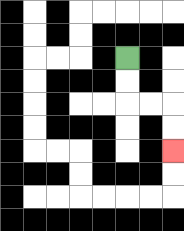{'start': '[5, 2]', 'end': '[7, 6]', 'path_directions': 'D,D,R,R,D,D', 'path_coordinates': '[[5, 2], [5, 3], [5, 4], [6, 4], [7, 4], [7, 5], [7, 6]]'}